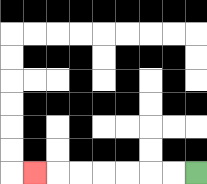{'start': '[8, 7]', 'end': '[1, 7]', 'path_directions': 'L,L,L,L,L,L,L', 'path_coordinates': '[[8, 7], [7, 7], [6, 7], [5, 7], [4, 7], [3, 7], [2, 7], [1, 7]]'}